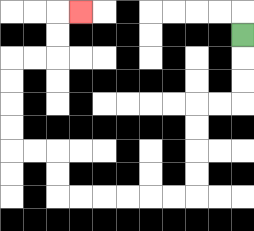{'start': '[10, 1]', 'end': '[3, 0]', 'path_directions': 'D,D,D,L,L,D,D,D,D,L,L,L,L,L,L,U,U,L,L,U,U,U,U,R,R,U,U,R', 'path_coordinates': '[[10, 1], [10, 2], [10, 3], [10, 4], [9, 4], [8, 4], [8, 5], [8, 6], [8, 7], [8, 8], [7, 8], [6, 8], [5, 8], [4, 8], [3, 8], [2, 8], [2, 7], [2, 6], [1, 6], [0, 6], [0, 5], [0, 4], [0, 3], [0, 2], [1, 2], [2, 2], [2, 1], [2, 0], [3, 0]]'}